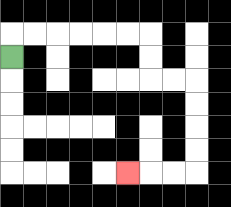{'start': '[0, 2]', 'end': '[5, 7]', 'path_directions': 'U,R,R,R,R,R,R,D,D,R,R,D,D,D,D,L,L,L', 'path_coordinates': '[[0, 2], [0, 1], [1, 1], [2, 1], [3, 1], [4, 1], [5, 1], [6, 1], [6, 2], [6, 3], [7, 3], [8, 3], [8, 4], [8, 5], [8, 6], [8, 7], [7, 7], [6, 7], [5, 7]]'}